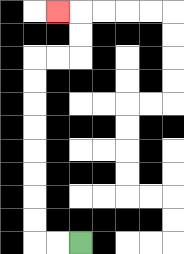{'start': '[3, 10]', 'end': '[2, 0]', 'path_directions': 'L,L,U,U,U,U,U,U,U,U,R,R,U,U,L', 'path_coordinates': '[[3, 10], [2, 10], [1, 10], [1, 9], [1, 8], [1, 7], [1, 6], [1, 5], [1, 4], [1, 3], [1, 2], [2, 2], [3, 2], [3, 1], [3, 0], [2, 0]]'}